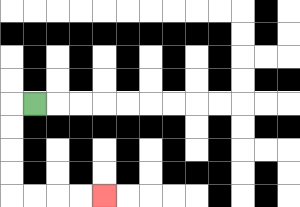{'start': '[1, 4]', 'end': '[4, 8]', 'path_directions': 'L,D,D,D,D,R,R,R,R', 'path_coordinates': '[[1, 4], [0, 4], [0, 5], [0, 6], [0, 7], [0, 8], [1, 8], [2, 8], [3, 8], [4, 8]]'}